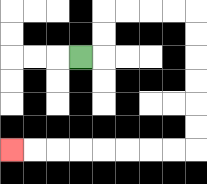{'start': '[3, 2]', 'end': '[0, 6]', 'path_directions': 'R,U,U,R,R,R,R,D,D,D,D,D,D,L,L,L,L,L,L,L,L', 'path_coordinates': '[[3, 2], [4, 2], [4, 1], [4, 0], [5, 0], [6, 0], [7, 0], [8, 0], [8, 1], [8, 2], [8, 3], [8, 4], [8, 5], [8, 6], [7, 6], [6, 6], [5, 6], [4, 6], [3, 6], [2, 6], [1, 6], [0, 6]]'}